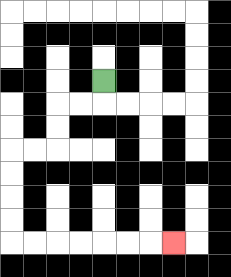{'start': '[4, 3]', 'end': '[7, 10]', 'path_directions': 'D,L,L,D,D,L,L,D,D,D,D,R,R,R,R,R,R,R', 'path_coordinates': '[[4, 3], [4, 4], [3, 4], [2, 4], [2, 5], [2, 6], [1, 6], [0, 6], [0, 7], [0, 8], [0, 9], [0, 10], [1, 10], [2, 10], [3, 10], [4, 10], [5, 10], [6, 10], [7, 10]]'}